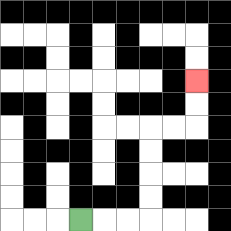{'start': '[3, 9]', 'end': '[8, 3]', 'path_directions': 'R,R,R,U,U,U,U,R,R,U,U', 'path_coordinates': '[[3, 9], [4, 9], [5, 9], [6, 9], [6, 8], [6, 7], [6, 6], [6, 5], [7, 5], [8, 5], [8, 4], [8, 3]]'}